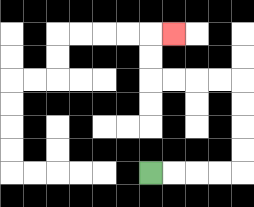{'start': '[6, 7]', 'end': '[7, 1]', 'path_directions': 'R,R,R,R,U,U,U,U,L,L,L,L,U,U,R', 'path_coordinates': '[[6, 7], [7, 7], [8, 7], [9, 7], [10, 7], [10, 6], [10, 5], [10, 4], [10, 3], [9, 3], [8, 3], [7, 3], [6, 3], [6, 2], [6, 1], [7, 1]]'}